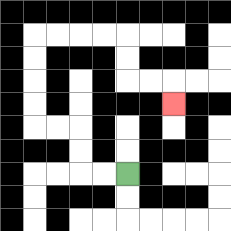{'start': '[5, 7]', 'end': '[7, 4]', 'path_directions': 'L,L,U,U,L,L,U,U,U,U,R,R,R,R,D,D,R,R,D', 'path_coordinates': '[[5, 7], [4, 7], [3, 7], [3, 6], [3, 5], [2, 5], [1, 5], [1, 4], [1, 3], [1, 2], [1, 1], [2, 1], [3, 1], [4, 1], [5, 1], [5, 2], [5, 3], [6, 3], [7, 3], [7, 4]]'}